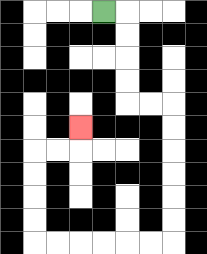{'start': '[4, 0]', 'end': '[3, 5]', 'path_directions': 'R,D,D,D,D,R,R,D,D,D,D,D,D,L,L,L,L,L,L,U,U,U,U,R,R,U', 'path_coordinates': '[[4, 0], [5, 0], [5, 1], [5, 2], [5, 3], [5, 4], [6, 4], [7, 4], [7, 5], [7, 6], [7, 7], [7, 8], [7, 9], [7, 10], [6, 10], [5, 10], [4, 10], [3, 10], [2, 10], [1, 10], [1, 9], [1, 8], [1, 7], [1, 6], [2, 6], [3, 6], [3, 5]]'}